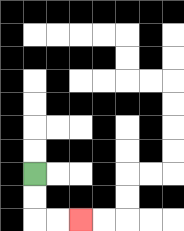{'start': '[1, 7]', 'end': '[3, 9]', 'path_directions': 'D,D,R,R', 'path_coordinates': '[[1, 7], [1, 8], [1, 9], [2, 9], [3, 9]]'}